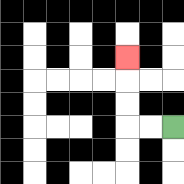{'start': '[7, 5]', 'end': '[5, 2]', 'path_directions': 'L,L,U,U,U', 'path_coordinates': '[[7, 5], [6, 5], [5, 5], [5, 4], [5, 3], [5, 2]]'}